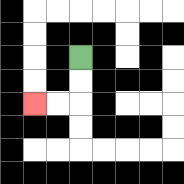{'start': '[3, 2]', 'end': '[1, 4]', 'path_directions': 'D,D,L,L', 'path_coordinates': '[[3, 2], [3, 3], [3, 4], [2, 4], [1, 4]]'}